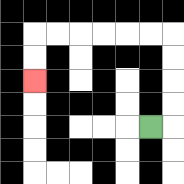{'start': '[6, 5]', 'end': '[1, 3]', 'path_directions': 'R,U,U,U,U,L,L,L,L,L,L,D,D', 'path_coordinates': '[[6, 5], [7, 5], [7, 4], [7, 3], [7, 2], [7, 1], [6, 1], [5, 1], [4, 1], [3, 1], [2, 1], [1, 1], [1, 2], [1, 3]]'}